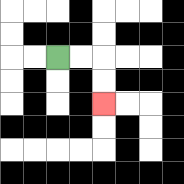{'start': '[2, 2]', 'end': '[4, 4]', 'path_directions': 'R,R,D,D', 'path_coordinates': '[[2, 2], [3, 2], [4, 2], [4, 3], [4, 4]]'}